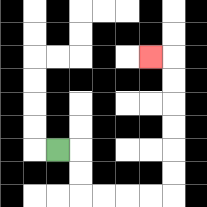{'start': '[2, 6]', 'end': '[6, 2]', 'path_directions': 'R,D,D,R,R,R,R,U,U,U,U,U,U,L', 'path_coordinates': '[[2, 6], [3, 6], [3, 7], [3, 8], [4, 8], [5, 8], [6, 8], [7, 8], [7, 7], [7, 6], [7, 5], [7, 4], [7, 3], [7, 2], [6, 2]]'}